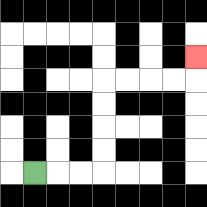{'start': '[1, 7]', 'end': '[8, 2]', 'path_directions': 'R,R,R,U,U,U,U,R,R,R,R,U', 'path_coordinates': '[[1, 7], [2, 7], [3, 7], [4, 7], [4, 6], [4, 5], [4, 4], [4, 3], [5, 3], [6, 3], [7, 3], [8, 3], [8, 2]]'}